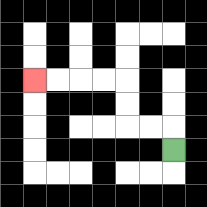{'start': '[7, 6]', 'end': '[1, 3]', 'path_directions': 'U,L,L,U,U,L,L,L,L', 'path_coordinates': '[[7, 6], [7, 5], [6, 5], [5, 5], [5, 4], [5, 3], [4, 3], [3, 3], [2, 3], [1, 3]]'}